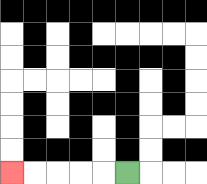{'start': '[5, 7]', 'end': '[0, 7]', 'path_directions': 'L,L,L,L,L', 'path_coordinates': '[[5, 7], [4, 7], [3, 7], [2, 7], [1, 7], [0, 7]]'}